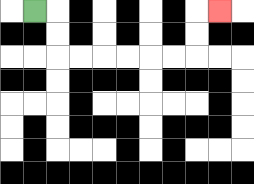{'start': '[1, 0]', 'end': '[9, 0]', 'path_directions': 'R,D,D,R,R,R,R,R,R,U,U,R', 'path_coordinates': '[[1, 0], [2, 0], [2, 1], [2, 2], [3, 2], [4, 2], [5, 2], [6, 2], [7, 2], [8, 2], [8, 1], [8, 0], [9, 0]]'}